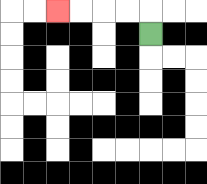{'start': '[6, 1]', 'end': '[2, 0]', 'path_directions': 'U,L,L,L,L', 'path_coordinates': '[[6, 1], [6, 0], [5, 0], [4, 0], [3, 0], [2, 0]]'}